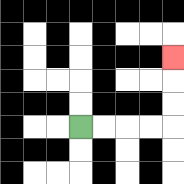{'start': '[3, 5]', 'end': '[7, 2]', 'path_directions': 'R,R,R,R,U,U,U', 'path_coordinates': '[[3, 5], [4, 5], [5, 5], [6, 5], [7, 5], [7, 4], [7, 3], [7, 2]]'}